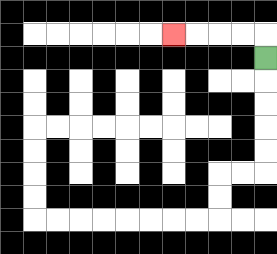{'start': '[11, 2]', 'end': '[7, 1]', 'path_directions': 'U,L,L,L,L', 'path_coordinates': '[[11, 2], [11, 1], [10, 1], [9, 1], [8, 1], [7, 1]]'}